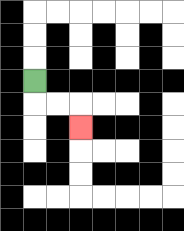{'start': '[1, 3]', 'end': '[3, 5]', 'path_directions': 'D,R,R,D', 'path_coordinates': '[[1, 3], [1, 4], [2, 4], [3, 4], [3, 5]]'}